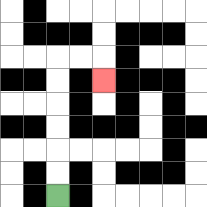{'start': '[2, 8]', 'end': '[4, 3]', 'path_directions': 'U,U,U,U,U,U,R,R,D', 'path_coordinates': '[[2, 8], [2, 7], [2, 6], [2, 5], [2, 4], [2, 3], [2, 2], [3, 2], [4, 2], [4, 3]]'}